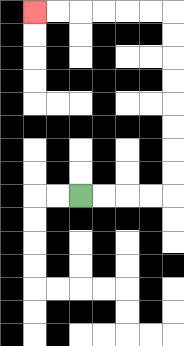{'start': '[3, 8]', 'end': '[1, 0]', 'path_directions': 'R,R,R,R,U,U,U,U,U,U,U,U,L,L,L,L,L,L', 'path_coordinates': '[[3, 8], [4, 8], [5, 8], [6, 8], [7, 8], [7, 7], [7, 6], [7, 5], [7, 4], [7, 3], [7, 2], [7, 1], [7, 0], [6, 0], [5, 0], [4, 0], [3, 0], [2, 0], [1, 0]]'}